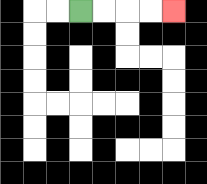{'start': '[3, 0]', 'end': '[7, 0]', 'path_directions': 'R,R,R,R', 'path_coordinates': '[[3, 0], [4, 0], [5, 0], [6, 0], [7, 0]]'}